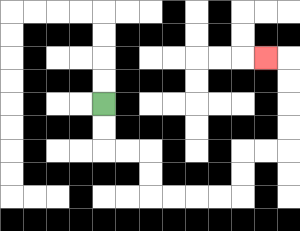{'start': '[4, 4]', 'end': '[11, 2]', 'path_directions': 'D,D,R,R,D,D,R,R,R,R,U,U,R,R,U,U,U,U,L', 'path_coordinates': '[[4, 4], [4, 5], [4, 6], [5, 6], [6, 6], [6, 7], [6, 8], [7, 8], [8, 8], [9, 8], [10, 8], [10, 7], [10, 6], [11, 6], [12, 6], [12, 5], [12, 4], [12, 3], [12, 2], [11, 2]]'}